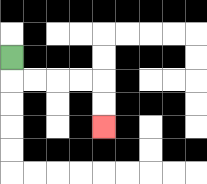{'start': '[0, 2]', 'end': '[4, 5]', 'path_directions': 'D,R,R,R,R,D,D', 'path_coordinates': '[[0, 2], [0, 3], [1, 3], [2, 3], [3, 3], [4, 3], [4, 4], [4, 5]]'}